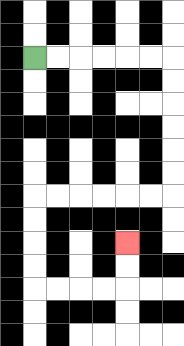{'start': '[1, 2]', 'end': '[5, 10]', 'path_directions': 'R,R,R,R,R,R,D,D,D,D,D,D,L,L,L,L,L,L,D,D,D,D,R,R,R,R,U,U', 'path_coordinates': '[[1, 2], [2, 2], [3, 2], [4, 2], [5, 2], [6, 2], [7, 2], [7, 3], [7, 4], [7, 5], [7, 6], [7, 7], [7, 8], [6, 8], [5, 8], [4, 8], [3, 8], [2, 8], [1, 8], [1, 9], [1, 10], [1, 11], [1, 12], [2, 12], [3, 12], [4, 12], [5, 12], [5, 11], [5, 10]]'}